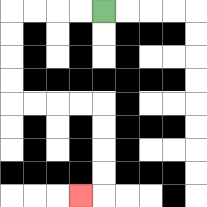{'start': '[4, 0]', 'end': '[3, 8]', 'path_directions': 'L,L,L,L,D,D,D,D,R,R,R,R,D,D,D,D,L', 'path_coordinates': '[[4, 0], [3, 0], [2, 0], [1, 0], [0, 0], [0, 1], [0, 2], [0, 3], [0, 4], [1, 4], [2, 4], [3, 4], [4, 4], [4, 5], [4, 6], [4, 7], [4, 8], [3, 8]]'}